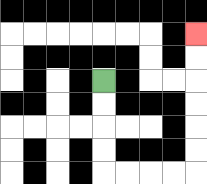{'start': '[4, 3]', 'end': '[8, 1]', 'path_directions': 'D,D,D,D,R,R,R,R,U,U,U,U,U,U', 'path_coordinates': '[[4, 3], [4, 4], [4, 5], [4, 6], [4, 7], [5, 7], [6, 7], [7, 7], [8, 7], [8, 6], [8, 5], [8, 4], [8, 3], [8, 2], [8, 1]]'}